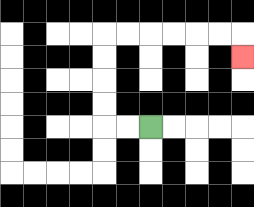{'start': '[6, 5]', 'end': '[10, 2]', 'path_directions': 'L,L,U,U,U,U,R,R,R,R,R,R,D', 'path_coordinates': '[[6, 5], [5, 5], [4, 5], [4, 4], [4, 3], [4, 2], [4, 1], [5, 1], [6, 1], [7, 1], [8, 1], [9, 1], [10, 1], [10, 2]]'}